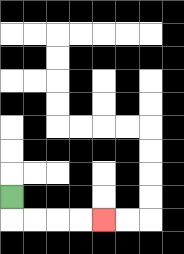{'start': '[0, 8]', 'end': '[4, 9]', 'path_directions': 'D,R,R,R,R', 'path_coordinates': '[[0, 8], [0, 9], [1, 9], [2, 9], [3, 9], [4, 9]]'}